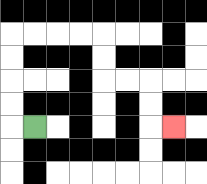{'start': '[1, 5]', 'end': '[7, 5]', 'path_directions': 'L,U,U,U,U,R,R,R,R,D,D,R,R,D,D,R', 'path_coordinates': '[[1, 5], [0, 5], [0, 4], [0, 3], [0, 2], [0, 1], [1, 1], [2, 1], [3, 1], [4, 1], [4, 2], [4, 3], [5, 3], [6, 3], [6, 4], [6, 5], [7, 5]]'}